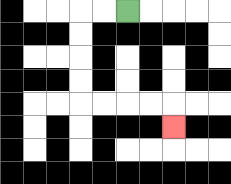{'start': '[5, 0]', 'end': '[7, 5]', 'path_directions': 'L,L,D,D,D,D,R,R,R,R,D', 'path_coordinates': '[[5, 0], [4, 0], [3, 0], [3, 1], [3, 2], [3, 3], [3, 4], [4, 4], [5, 4], [6, 4], [7, 4], [7, 5]]'}